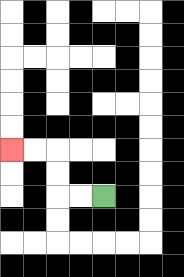{'start': '[4, 8]', 'end': '[0, 6]', 'path_directions': 'L,L,U,U,L,L', 'path_coordinates': '[[4, 8], [3, 8], [2, 8], [2, 7], [2, 6], [1, 6], [0, 6]]'}